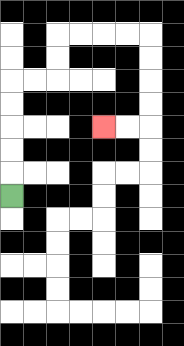{'start': '[0, 8]', 'end': '[4, 5]', 'path_directions': 'U,U,U,U,U,R,R,U,U,R,R,R,R,D,D,D,D,L,L', 'path_coordinates': '[[0, 8], [0, 7], [0, 6], [0, 5], [0, 4], [0, 3], [1, 3], [2, 3], [2, 2], [2, 1], [3, 1], [4, 1], [5, 1], [6, 1], [6, 2], [6, 3], [6, 4], [6, 5], [5, 5], [4, 5]]'}